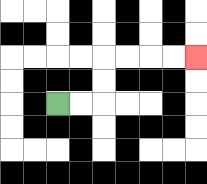{'start': '[2, 4]', 'end': '[8, 2]', 'path_directions': 'R,R,U,U,R,R,R,R', 'path_coordinates': '[[2, 4], [3, 4], [4, 4], [4, 3], [4, 2], [5, 2], [6, 2], [7, 2], [8, 2]]'}